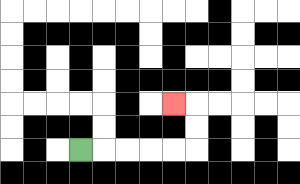{'start': '[3, 6]', 'end': '[7, 4]', 'path_directions': 'R,R,R,R,R,U,U,L', 'path_coordinates': '[[3, 6], [4, 6], [5, 6], [6, 6], [7, 6], [8, 6], [8, 5], [8, 4], [7, 4]]'}